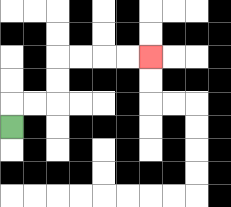{'start': '[0, 5]', 'end': '[6, 2]', 'path_directions': 'U,R,R,U,U,R,R,R,R', 'path_coordinates': '[[0, 5], [0, 4], [1, 4], [2, 4], [2, 3], [2, 2], [3, 2], [4, 2], [5, 2], [6, 2]]'}